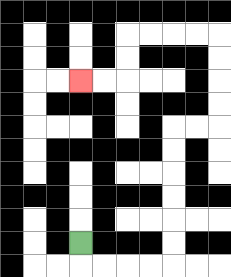{'start': '[3, 10]', 'end': '[3, 3]', 'path_directions': 'D,R,R,R,R,U,U,U,U,U,U,R,R,U,U,U,U,L,L,L,L,D,D,L,L', 'path_coordinates': '[[3, 10], [3, 11], [4, 11], [5, 11], [6, 11], [7, 11], [7, 10], [7, 9], [7, 8], [7, 7], [7, 6], [7, 5], [8, 5], [9, 5], [9, 4], [9, 3], [9, 2], [9, 1], [8, 1], [7, 1], [6, 1], [5, 1], [5, 2], [5, 3], [4, 3], [3, 3]]'}